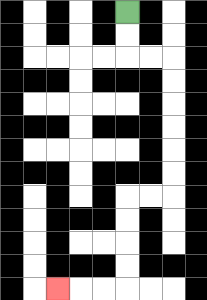{'start': '[5, 0]', 'end': '[2, 12]', 'path_directions': 'D,D,R,R,D,D,D,D,D,D,L,L,D,D,D,D,L,L,L', 'path_coordinates': '[[5, 0], [5, 1], [5, 2], [6, 2], [7, 2], [7, 3], [7, 4], [7, 5], [7, 6], [7, 7], [7, 8], [6, 8], [5, 8], [5, 9], [5, 10], [5, 11], [5, 12], [4, 12], [3, 12], [2, 12]]'}